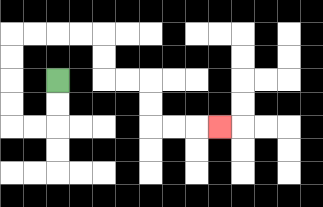{'start': '[2, 3]', 'end': '[9, 5]', 'path_directions': 'D,D,L,L,U,U,U,U,R,R,R,R,D,D,R,R,D,D,R,R,R', 'path_coordinates': '[[2, 3], [2, 4], [2, 5], [1, 5], [0, 5], [0, 4], [0, 3], [0, 2], [0, 1], [1, 1], [2, 1], [3, 1], [4, 1], [4, 2], [4, 3], [5, 3], [6, 3], [6, 4], [6, 5], [7, 5], [8, 5], [9, 5]]'}